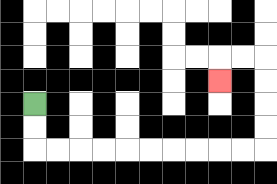{'start': '[1, 4]', 'end': '[9, 3]', 'path_directions': 'D,D,R,R,R,R,R,R,R,R,R,R,U,U,U,U,L,L,D', 'path_coordinates': '[[1, 4], [1, 5], [1, 6], [2, 6], [3, 6], [4, 6], [5, 6], [6, 6], [7, 6], [8, 6], [9, 6], [10, 6], [11, 6], [11, 5], [11, 4], [11, 3], [11, 2], [10, 2], [9, 2], [9, 3]]'}